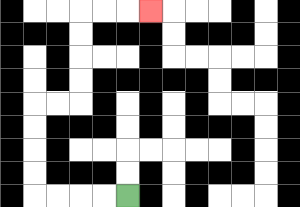{'start': '[5, 8]', 'end': '[6, 0]', 'path_directions': 'L,L,L,L,U,U,U,U,R,R,U,U,U,U,R,R,R', 'path_coordinates': '[[5, 8], [4, 8], [3, 8], [2, 8], [1, 8], [1, 7], [1, 6], [1, 5], [1, 4], [2, 4], [3, 4], [3, 3], [3, 2], [3, 1], [3, 0], [4, 0], [5, 0], [6, 0]]'}